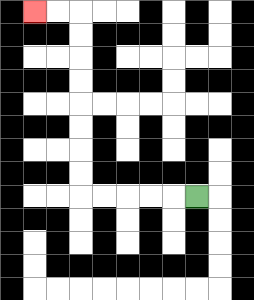{'start': '[8, 8]', 'end': '[1, 0]', 'path_directions': 'L,L,L,L,L,U,U,U,U,U,U,U,U,L,L', 'path_coordinates': '[[8, 8], [7, 8], [6, 8], [5, 8], [4, 8], [3, 8], [3, 7], [3, 6], [3, 5], [3, 4], [3, 3], [3, 2], [3, 1], [3, 0], [2, 0], [1, 0]]'}